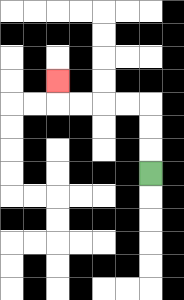{'start': '[6, 7]', 'end': '[2, 3]', 'path_directions': 'U,U,U,L,L,L,L,U', 'path_coordinates': '[[6, 7], [6, 6], [6, 5], [6, 4], [5, 4], [4, 4], [3, 4], [2, 4], [2, 3]]'}